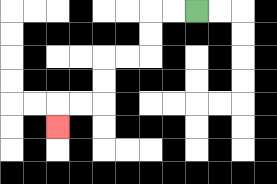{'start': '[8, 0]', 'end': '[2, 5]', 'path_directions': 'L,L,D,D,L,L,D,D,L,L,D', 'path_coordinates': '[[8, 0], [7, 0], [6, 0], [6, 1], [6, 2], [5, 2], [4, 2], [4, 3], [4, 4], [3, 4], [2, 4], [2, 5]]'}